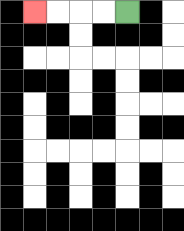{'start': '[5, 0]', 'end': '[1, 0]', 'path_directions': 'L,L,L,L', 'path_coordinates': '[[5, 0], [4, 0], [3, 0], [2, 0], [1, 0]]'}